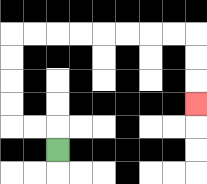{'start': '[2, 6]', 'end': '[8, 4]', 'path_directions': 'U,L,L,U,U,U,U,R,R,R,R,R,R,R,R,D,D,D', 'path_coordinates': '[[2, 6], [2, 5], [1, 5], [0, 5], [0, 4], [0, 3], [0, 2], [0, 1], [1, 1], [2, 1], [3, 1], [4, 1], [5, 1], [6, 1], [7, 1], [8, 1], [8, 2], [8, 3], [8, 4]]'}